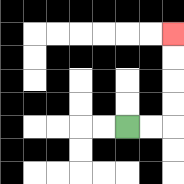{'start': '[5, 5]', 'end': '[7, 1]', 'path_directions': 'R,R,U,U,U,U', 'path_coordinates': '[[5, 5], [6, 5], [7, 5], [7, 4], [7, 3], [7, 2], [7, 1]]'}